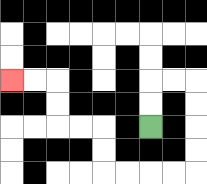{'start': '[6, 5]', 'end': '[0, 3]', 'path_directions': 'U,U,R,R,D,D,D,D,L,L,L,L,U,U,L,L,U,U,L,L', 'path_coordinates': '[[6, 5], [6, 4], [6, 3], [7, 3], [8, 3], [8, 4], [8, 5], [8, 6], [8, 7], [7, 7], [6, 7], [5, 7], [4, 7], [4, 6], [4, 5], [3, 5], [2, 5], [2, 4], [2, 3], [1, 3], [0, 3]]'}